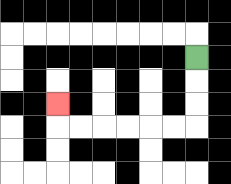{'start': '[8, 2]', 'end': '[2, 4]', 'path_directions': 'D,D,D,L,L,L,L,L,L,U', 'path_coordinates': '[[8, 2], [8, 3], [8, 4], [8, 5], [7, 5], [6, 5], [5, 5], [4, 5], [3, 5], [2, 5], [2, 4]]'}